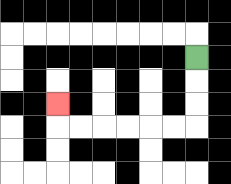{'start': '[8, 2]', 'end': '[2, 4]', 'path_directions': 'D,D,D,L,L,L,L,L,L,U', 'path_coordinates': '[[8, 2], [8, 3], [8, 4], [8, 5], [7, 5], [6, 5], [5, 5], [4, 5], [3, 5], [2, 5], [2, 4]]'}